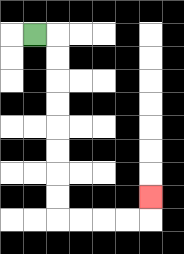{'start': '[1, 1]', 'end': '[6, 8]', 'path_directions': 'R,D,D,D,D,D,D,D,D,R,R,R,R,U', 'path_coordinates': '[[1, 1], [2, 1], [2, 2], [2, 3], [2, 4], [2, 5], [2, 6], [2, 7], [2, 8], [2, 9], [3, 9], [4, 9], [5, 9], [6, 9], [6, 8]]'}